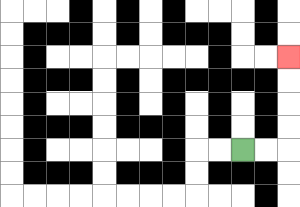{'start': '[10, 6]', 'end': '[12, 2]', 'path_directions': 'R,R,U,U,U,U', 'path_coordinates': '[[10, 6], [11, 6], [12, 6], [12, 5], [12, 4], [12, 3], [12, 2]]'}